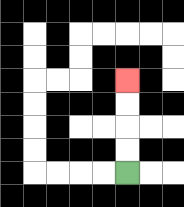{'start': '[5, 7]', 'end': '[5, 3]', 'path_directions': 'U,U,U,U', 'path_coordinates': '[[5, 7], [5, 6], [5, 5], [5, 4], [5, 3]]'}